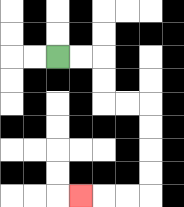{'start': '[2, 2]', 'end': '[3, 8]', 'path_directions': 'R,R,D,D,R,R,D,D,D,D,L,L,L', 'path_coordinates': '[[2, 2], [3, 2], [4, 2], [4, 3], [4, 4], [5, 4], [6, 4], [6, 5], [6, 6], [6, 7], [6, 8], [5, 8], [4, 8], [3, 8]]'}